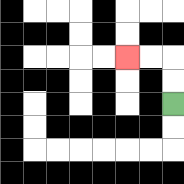{'start': '[7, 4]', 'end': '[5, 2]', 'path_directions': 'U,U,L,L', 'path_coordinates': '[[7, 4], [7, 3], [7, 2], [6, 2], [5, 2]]'}